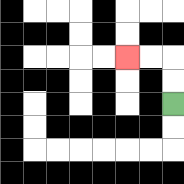{'start': '[7, 4]', 'end': '[5, 2]', 'path_directions': 'U,U,L,L', 'path_coordinates': '[[7, 4], [7, 3], [7, 2], [6, 2], [5, 2]]'}